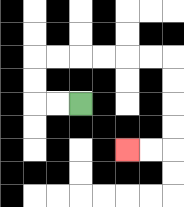{'start': '[3, 4]', 'end': '[5, 6]', 'path_directions': 'L,L,U,U,R,R,R,R,R,R,D,D,D,D,L,L', 'path_coordinates': '[[3, 4], [2, 4], [1, 4], [1, 3], [1, 2], [2, 2], [3, 2], [4, 2], [5, 2], [6, 2], [7, 2], [7, 3], [7, 4], [7, 5], [7, 6], [6, 6], [5, 6]]'}